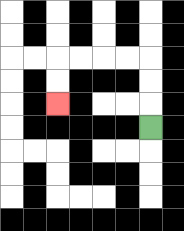{'start': '[6, 5]', 'end': '[2, 4]', 'path_directions': 'U,U,U,L,L,L,L,D,D', 'path_coordinates': '[[6, 5], [6, 4], [6, 3], [6, 2], [5, 2], [4, 2], [3, 2], [2, 2], [2, 3], [2, 4]]'}